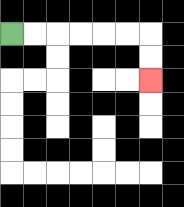{'start': '[0, 1]', 'end': '[6, 3]', 'path_directions': 'R,R,R,R,R,R,D,D', 'path_coordinates': '[[0, 1], [1, 1], [2, 1], [3, 1], [4, 1], [5, 1], [6, 1], [6, 2], [6, 3]]'}